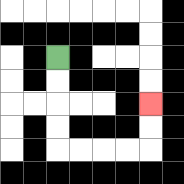{'start': '[2, 2]', 'end': '[6, 4]', 'path_directions': 'D,D,D,D,R,R,R,R,U,U', 'path_coordinates': '[[2, 2], [2, 3], [2, 4], [2, 5], [2, 6], [3, 6], [4, 6], [5, 6], [6, 6], [6, 5], [6, 4]]'}